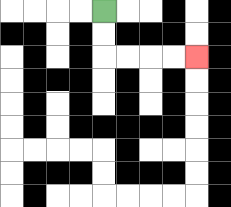{'start': '[4, 0]', 'end': '[8, 2]', 'path_directions': 'D,D,R,R,R,R', 'path_coordinates': '[[4, 0], [4, 1], [4, 2], [5, 2], [6, 2], [7, 2], [8, 2]]'}